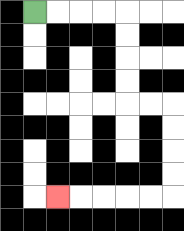{'start': '[1, 0]', 'end': '[2, 8]', 'path_directions': 'R,R,R,R,D,D,D,D,R,R,D,D,D,D,L,L,L,L,L', 'path_coordinates': '[[1, 0], [2, 0], [3, 0], [4, 0], [5, 0], [5, 1], [5, 2], [5, 3], [5, 4], [6, 4], [7, 4], [7, 5], [7, 6], [7, 7], [7, 8], [6, 8], [5, 8], [4, 8], [3, 8], [2, 8]]'}